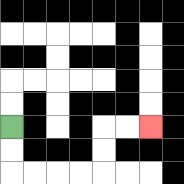{'start': '[0, 5]', 'end': '[6, 5]', 'path_directions': 'D,D,R,R,R,R,U,U,R,R', 'path_coordinates': '[[0, 5], [0, 6], [0, 7], [1, 7], [2, 7], [3, 7], [4, 7], [4, 6], [4, 5], [5, 5], [6, 5]]'}